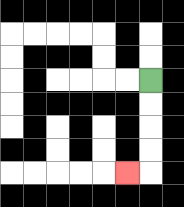{'start': '[6, 3]', 'end': '[5, 7]', 'path_directions': 'D,D,D,D,L', 'path_coordinates': '[[6, 3], [6, 4], [6, 5], [6, 6], [6, 7], [5, 7]]'}